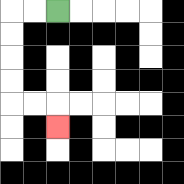{'start': '[2, 0]', 'end': '[2, 5]', 'path_directions': 'L,L,D,D,D,D,R,R,D', 'path_coordinates': '[[2, 0], [1, 0], [0, 0], [0, 1], [0, 2], [0, 3], [0, 4], [1, 4], [2, 4], [2, 5]]'}